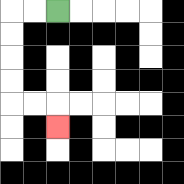{'start': '[2, 0]', 'end': '[2, 5]', 'path_directions': 'L,L,D,D,D,D,R,R,D', 'path_coordinates': '[[2, 0], [1, 0], [0, 0], [0, 1], [0, 2], [0, 3], [0, 4], [1, 4], [2, 4], [2, 5]]'}